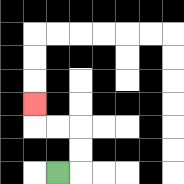{'start': '[2, 7]', 'end': '[1, 4]', 'path_directions': 'R,U,U,L,L,U', 'path_coordinates': '[[2, 7], [3, 7], [3, 6], [3, 5], [2, 5], [1, 5], [1, 4]]'}